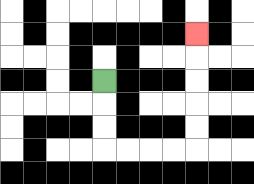{'start': '[4, 3]', 'end': '[8, 1]', 'path_directions': 'D,D,D,R,R,R,R,U,U,U,U,U', 'path_coordinates': '[[4, 3], [4, 4], [4, 5], [4, 6], [5, 6], [6, 6], [7, 6], [8, 6], [8, 5], [8, 4], [8, 3], [8, 2], [8, 1]]'}